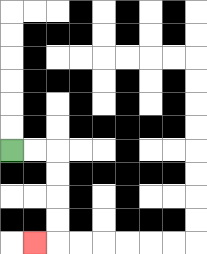{'start': '[0, 6]', 'end': '[1, 10]', 'path_directions': 'R,R,D,D,D,D,L', 'path_coordinates': '[[0, 6], [1, 6], [2, 6], [2, 7], [2, 8], [2, 9], [2, 10], [1, 10]]'}